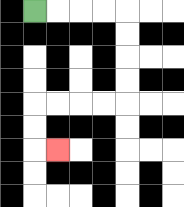{'start': '[1, 0]', 'end': '[2, 6]', 'path_directions': 'R,R,R,R,D,D,D,D,L,L,L,L,D,D,R', 'path_coordinates': '[[1, 0], [2, 0], [3, 0], [4, 0], [5, 0], [5, 1], [5, 2], [5, 3], [5, 4], [4, 4], [3, 4], [2, 4], [1, 4], [1, 5], [1, 6], [2, 6]]'}